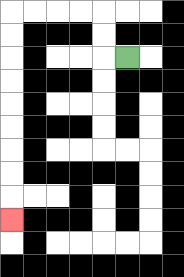{'start': '[5, 2]', 'end': '[0, 9]', 'path_directions': 'L,U,U,L,L,L,L,D,D,D,D,D,D,D,D,D', 'path_coordinates': '[[5, 2], [4, 2], [4, 1], [4, 0], [3, 0], [2, 0], [1, 0], [0, 0], [0, 1], [0, 2], [0, 3], [0, 4], [0, 5], [0, 6], [0, 7], [0, 8], [0, 9]]'}